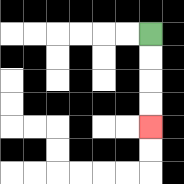{'start': '[6, 1]', 'end': '[6, 5]', 'path_directions': 'D,D,D,D', 'path_coordinates': '[[6, 1], [6, 2], [6, 3], [6, 4], [6, 5]]'}